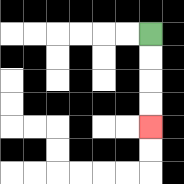{'start': '[6, 1]', 'end': '[6, 5]', 'path_directions': 'D,D,D,D', 'path_coordinates': '[[6, 1], [6, 2], [6, 3], [6, 4], [6, 5]]'}